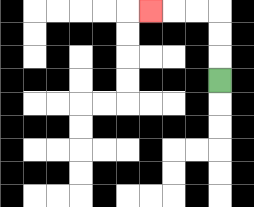{'start': '[9, 3]', 'end': '[6, 0]', 'path_directions': 'U,U,U,L,L,L', 'path_coordinates': '[[9, 3], [9, 2], [9, 1], [9, 0], [8, 0], [7, 0], [6, 0]]'}